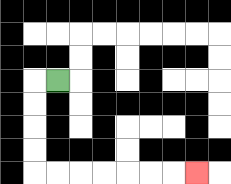{'start': '[2, 3]', 'end': '[8, 7]', 'path_directions': 'L,D,D,D,D,R,R,R,R,R,R,R', 'path_coordinates': '[[2, 3], [1, 3], [1, 4], [1, 5], [1, 6], [1, 7], [2, 7], [3, 7], [4, 7], [5, 7], [6, 7], [7, 7], [8, 7]]'}